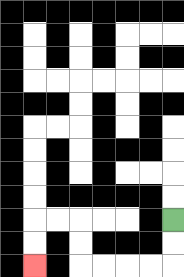{'start': '[7, 9]', 'end': '[1, 11]', 'path_directions': 'D,D,L,L,L,L,U,U,L,L,D,D', 'path_coordinates': '[[7, 9], [7, 10], [7, 11], [6, 11], [5, 11], [4, 11], [3, 11], [3, 10], [3, 9], [2, 9], [1, 9], [1, 10], [1, 11]]'}